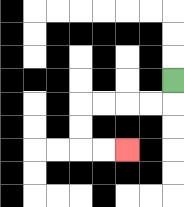{'start': '[7, 3]', 'end': '[5, 6]', 'path_directions': 'D,L,L,L,L,D,D,R,R', 'path_coordinates': '[[7, 3], [7, 4], [6, 4], [5, 4], [4, 4], [3, 4], [3, 5], [3, 6], [4, 6], [5, 6]]'}